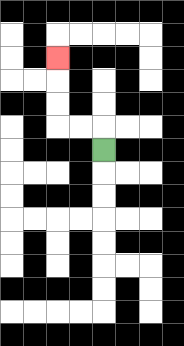{'start': '[4, 6]', 'end': '[2, 2]', 'path_directions': 'U,L,L,U,U,U', 'path_coordinates': '[[4, 6], [4, 5], [3, 5], [2, 5], [2, 4], [2, 3], [2, 2]]'}